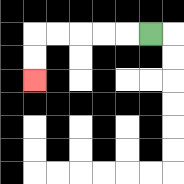{'start': '[6, 1]', 'end': '[1, 3]', 'path_directions': 'L,L,L,L,L,D,D', 'path_coordinates': '[[6, 1], [5, 1], [4, 1], [3, 1], [2, 1], [1, 1], [1, 2], [1, 3]]'}